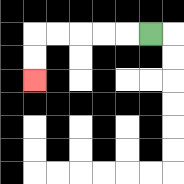{'start': '[6, 1]', 'end': '[1, 3]', 'path_directions': 'L,L,L,L,L,D,D', 'path_coordinates': '[[6, 1], [5, 1], [4, 1], [3, 1], [2, 1], [1, 1], [1, 2], [1, 3]]'}